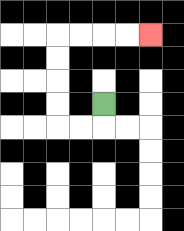{'start': '[4, 4]', 'end': '[6, 1]', 'path_directions': 'D,L,L,U,U,U,U,R,R,R,R', 'path_coordinates': '[[4, 4], [4, 5], [3, 5], [2, 5], [2, 4], [2, 3], [2, 2], [2, 1], [3, 1], [4, 1], [5, 1], [6, 1]]'}